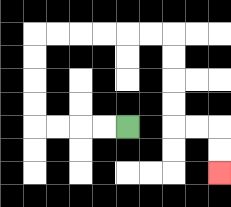{'start': '[5, 5]', 'end': '[9, 7]', 'path_directions': 'L,L,L,L,U,U,U,U,R,R,R,R,R,R,D,D,D,D,R,R,D,D', 'path_coordinates': '[[5, 5], [4, 5], [3, 5], [2, 5], [1, 5], [1, 4], [1, 3], [1, 2], [1, 1], [2, 1], [3, 1], [4, 1], [5, 1], [6, 1], [7, 1], [7, 2], [7, 3], [7, 4], [7, 5], [8, 5], [9, 5], [9, 6], [9, 7]]'}